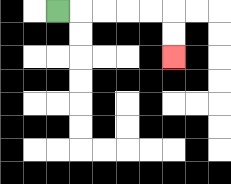{'start': '[2, 0]', 'end': '[7, 2]', 'path_directions': 'R,R,R,R,R,D,D', 'path_coordinates': '[[2, 0], [3, 0], [4, 0], [5, 0], [6, 0], [7, 0], [7, 1], [7, 2]]'}